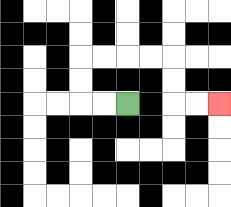{'start': '[5, 4]', 'end': '[9, 4]', 'path_directions': 'L,L,U,U,R,R,R,R,D,D,R,R', 'path_coordinates': '[[5, 4], [4, 4], [3, 4], [3, 3], [3, 2], [4, 2], [5, 2], [6, 2], [7, 2], [7, 3], [7, 4], [8, 4], [9, 4]]'}